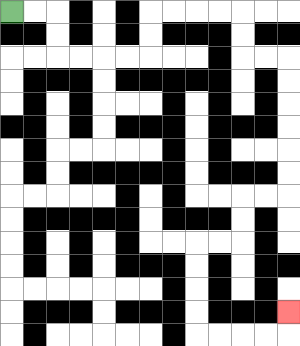{'start': '[0, 0]', 'end': '[12, 13]', 'path_directions': 'R,R,D,D,R,R,R,R,U,U,R,R,R,R,D,D,R,R,D,D,D,D,D,D,L,L,D,D,L,L,D,D,D,D,R,R,R,R,U', 'path_coordinates': '[[0, 0], [1, 0], [2, 0], [2, 1], [2, 2], [3, 2], [4, 2], [5, 2], [6, 2], [6, 1], [6, 0], [7, 0], [8, 0], [9, 0], [10, 0], [10, 1], [10, 2], [11, 2], [12, 2], [12, 3], [12, 4], [12, 5], [12, 6], [12, 7], [12, 8], [11, 8], [10, 8], [10, 9], [10, 10], [9, 10], [8, 10], [8, 11], [8, 12], [8, 13], [8, 14], [9, 14], [10, 14], [11, 14], [12, 14], [12, 13]]'}